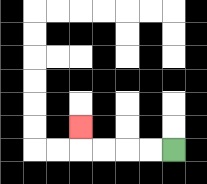{'start': '[7, 6]', 'end': '[3, 5]', 'path_directions': 'L,L,L,L,U', 'path_coordinates': '[[7, 6], [6, 6], [5, 6], [4, 6], [3, 6], [3, 5]]'}